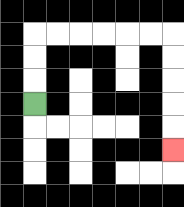{'start': '[1, 4]', 'end': '[7, 6]', 'path_directions': 'U,U,U,R,R,R,R,R,R,D,D,D,D,D', 'path_coordinates': '[[1, 4], [1, 3], [1, 2], [1, 1], [2, 1], [3, 1], [4, 1], [5, 1], [6, 1], [7, 1], [7, 2], [7, 3], [7, 4], [7, 5], [7, 6]]'}